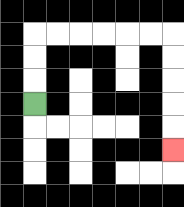{'start': '[1, 4]', 'end': '[7, 6]', 'path_directions': 'U,U,U,R,R,R,R,R,R,D,D,D,D,D', 'path_coordinates': '[[1, 4], [1, 3], [1, 2], [1, 1], [2, 1], [3, 1], [4, 1], [5, 1], [6, 1], [7, 1], [7, 2], [7, 3], [7, 4], [7, 5], [7, 6]]'}